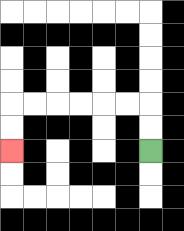{'start': '[6, 6]', 'end': '[0, 6]', 'path_directions': 'U,U,L,L,L,L,L,L,D,D', 'path_coordinates': '[[6, 6], [6, 5], [6, 4], [5, 4], [4, 4], [3, 4], [2, 4], [1, 4], [0, 4], [0, 5], [0, 6]]'}